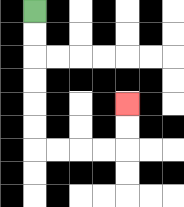{'start': '[1, 0]', 'end': '[5, 4]', 'path_directions': 'D,D,D,D,D,D,R,R,R,R,U,U', 'path_coordinates': '[[1, 0], [1, 1], [1, 2], [1, 3], [1, 4], [1, 5], [1, 6], [2, 6], [3, 6], [4, 6], [5, 6], [5, 5], [5, 4]]'}